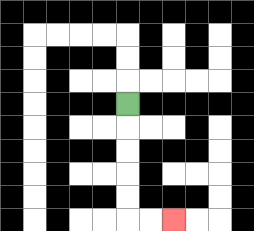{'start': '[5, 4]', 'end': '[7, 9]', 'path_directions': 'D,D,D,D,D,R,R', 'path_coordinates': '[[5, 4], [5, 5], [5, 6], [5, 7], [5, 8], [5, 9], [6, 9], [7, 9]]'}